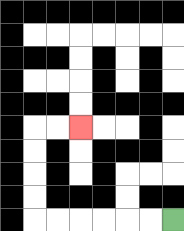{'start': '[7, 9]', 'end': '[3, 5]', 'path_directions': 'L,L,L,L,L,L,U,U,U,U,R,R', 'path_coordinates': '[[7, 9], [6, 9], [5, 9], [4, 9], [3, 9], [2, 9], [1, 9], [1, 8], [1, 7], [1, 6], [1, 5], [2, 5], [3, 5]]'}